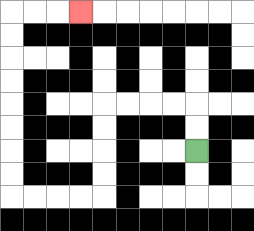{'start': '[8, 6]', 'end': '[3, 0]', 'path_directions': 'U,U,L,L,L,L,D,D,D,D,L,L,L,L,U,U,U,U,U,U,U,U,R,R,R', 'path_coordinates': '[[8, 6], [8, 5], [8, 4], [7, 4], [6, 4], [5, 4], [4, 4], [4, 5], [4, 6], [4, 7], [4, 8], [3, 8], [2, 8], [1, 8], [0, 8], [0, 7], [0, 6], [0, 5], [0, 4], [0, 3], [0, 2], [0, 1], [0, 0], [1, 0], [2, 0], [3, 0]]'}